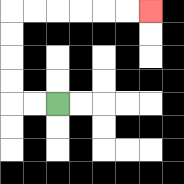{'start': '[2, 4]', 'end': '[6, 0]', 'path_directions': 'L,L,U,U,U,U,R,R,R,R,R,R', 'path_coordinates': '[[2, 4], [1, 4], [0, 4], [0, 3], [0, 2], [0, 1], [0, 0], [1, 0], [2, 0], [3, 0], [4, 0], [5, 0], [6, 0]]'}